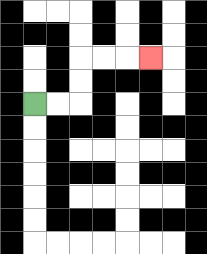{'start': '[1, 4]', 'end': '[6, 2]', 'path_directions': 'R,R,U,U,R,R,R', 'path_coordinates': '[[1, 4], [2, 4], [3, 4], [3, 3], [3, 2], [4, 2], [5, 2], [6, 2]]'}